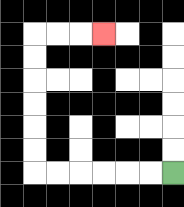{'start': '[7, 7]', 'end': '[4, 1]', 'path_directions': 'L,L,L,L,L,L,U,U,U,U,U,U,R,R,R', 'path_coordinates': '[[7, 7], [6, 7], [5, 7], [4, 7], [3, 7], [2, 7], [1, 7], [1, 6], [1, 5], [1, 4], [1, 3], [1, 2], [1, 1], [2, 1], [3, 1], [4, 1]]'}